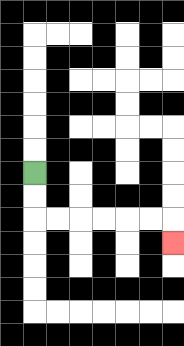{'start': '[1, 7]', 'end': '[7, 10]', 'path_directions': 'D,D,R,R,R,R,R,R,D', 'path_coordinates': '[[1, 7], [1, 8], [1, 9], [2, 9], [3, 9], [4, 9], [5, 9], [6, 9], [7, 9], [7, 10]]'}